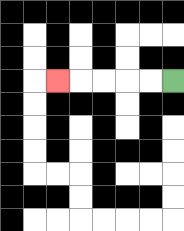{'start': '[7, 3]', 'end': '[2, 3]', 'path_directions': 'L,L,L,L,L', 'path_coordinates': '[[7, 3], [6, 3], [5, 3], [4, 3], [3, 3], [2, 3]]'}